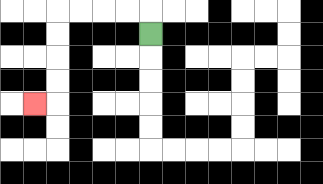{'start': '[6, 1]', 'end': '[1, 4]', 'path_directions': 'U,L,L,L,L,D,D,D,D,L', 'path_coordinates': '[[6, 1], [6, 0], [5, 0], [4, 0], [3, 0], [2, 0], [2, 1], [2, 2], [2, 3], [2, 4], [1, 4]]'}